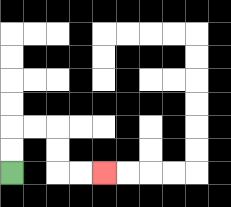{'start': '[0, 7]', 'end': '[4, 7]', 'path_directions': 'U,U,R,R,D,D,R,R', 'path_coordinates': '[[0, 7], [0, 6], [0, 5], [1, 5], [2, 5], [2, 6], [2, 7], [3, 7], [4, 7]]'}